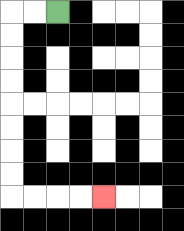{'start': '[2, 0]', 'end': '[4, 8]', 'path_directions': 'L,L,D,D,D,D,D,D,D,D,R,R,R,R', 'path_coordinates': '[[2, 0], [1, 0], [0, 0], [0, 1], [0, 2], [0, 3], [0, 4], [0, 5], [0, 6], [0, 7], [0, 8], [1, 8], [2, 8], [3, 8], [4, 8]]'}